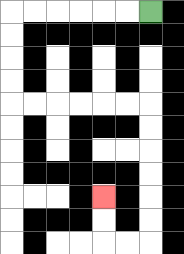{'start': '[6, 0]', 'end': '[4, 8]', 'path_directions': 'L,L,L,L,L,L,D,D,D,D,R,R,R,R,R,R,D,D,D,D,D,D,L,L,U,U', 'path_coordinates': '[[6, 0], [5, 0], [4, 0], [3, 0], [2, 0], [1, 0], [0, 0], [0, 1], [0, 2], [0, 3], [0, 4], [1, 4], [2, 4], [3, 4], [4, 4], [5, 4], [6, 4], [6, 5], [6, 6], [6, 7], [6, 8], [6, 9], [6, 10], [5, 10], [4, 10], [4, 9], [4, 8]]'}